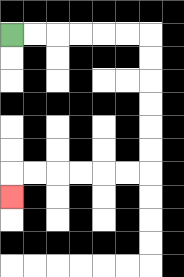{'start': '[0, 1]', 'end': '[0, 8]', 'path_directions': 'R,R,R,R,R,R,D,D,D,D,D,D,L,L,L,L,L,L,D', 'path_coordinates': '[[0, 1], [1, 1], [2, 1], [3, 1], [4, 1], [5, 1], [6, 1], [6, 2], [6, 3], [6, 4], [6, 5], [6, 6], [6, 7], [5, 7], [4, 7], [3, 7], [2, 7], [1, 7], [0, 7], [0, 8]]'}